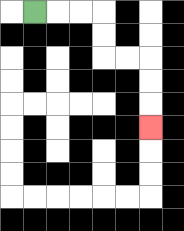{'start': '[1, 0]', 'end': '[6, 5]', 'path_directions': 'R,R,R,D,D,R,R,D,D,D', 'path_coordinates': '[[1, 0], [2, 0], [3, 0], [4, 0], [4, 1], [4, 2], [5, 2], [6, 2], [6, 3], [6, 4], [6, 5]]'}